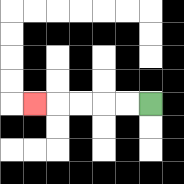{'start': '[6, 4]', 'end': '[1, 4]', 'path_directions': 'L,L,L,L,L', 'path_coordinates': '[[6, 4], [5, 4], [4, 4], [3, 4], [2, 4], [1, 4]]'}